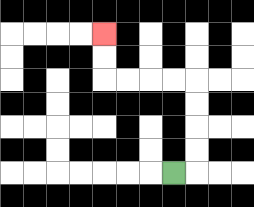{'start': '[7, 7]', 'end': '[4, 1]', 'path_directions': 'R,U,U,U,U,L,L,L,L,U,U', 'path_coordinates': '[[7, 7], [8, 7], [8, 6], [8, 5], [8, 4], [8, 3], [7, 3], [6, 3], [5, 3], [4, 3], [4, 2], [4, 1]]'}